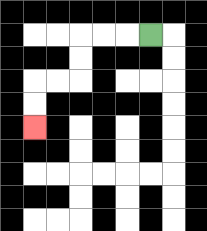{'start': '[6, 1]', 'end': '[1, 5]', 'path_directions': 'L,L,L,D,D,L,L,D,D', 'path_coordinates': '[[6, 1], [5, 1], [4, 1], [3, 1], [3, 2], [3, 3], [2, 3], [1, 3], [1, 4], [1, 5]]'}